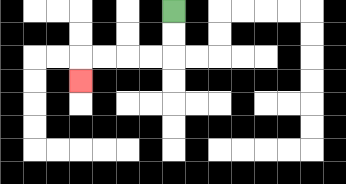{'start': '[7, 0]', 'end': '[3, 3]', 'path_directions': 'D,D,L,L,L,L,D', 'path_coordinates': '[[7, 0], [7, 1], [7, 2], [6, 2], [5, 2], [4, 2], [3, 2], [3, 3]]'}